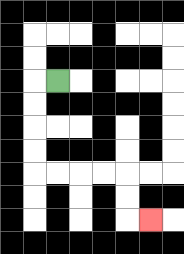{'start': '[2, 3]', 'end': '[6, 9]', 'path_directions': 'L,D,D,D,D,R,R,R,R,D,D,R', 'path_coordinates': '[[2, 3], [1, 3], [1, 4], [1, 5], [1, 6], [1, 7], [2, 7], [3, 7], [4, 7], [5, 7], [5, 8], [5, 9], [6, 9]]'}